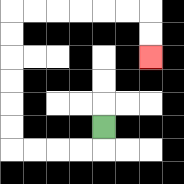{'start': '[4, 5]', 'end': '[6, 2]', 'path_directions': 'D,L,L,L,L,U,U,U,U,U,U,R,R,R,R,R,R,D,D', 'path_coordinates': '[[4, 5], [4, 6], [3, 6], [2, 6], [1, 6], [0, 6], [0, 5], [0, 4], [0, 3], [0, 2], [0, 1], [0, 0], [1, 0], [2, 0], [3, 0], [4, 0], [5, 0], [6, 0], [6, 1], [6, 2]]'}